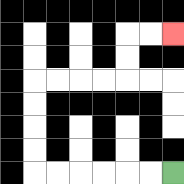{'start': '[7, 7]', 'end': '[7, 1]', 'path_directions': 'L,L,L,L,L,L,U,U,U,U,R,R,R,R,U,U,R,R', 'path_coordinates': '[[7, 7], [6, 7], [5, 7], [4, 7], [3, 7], [2, 7], [1, 7], [1, 6], [1, 5], [1, 4], [1, 3], [2, 3], [3, 3], [4, 3], [5, 3], [5, 2], [5, 1], [6, 1], [7, 1]]'}